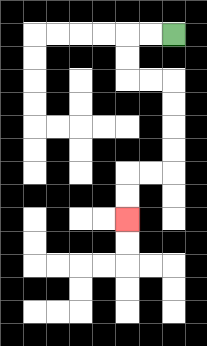{'start': '[7, 1]', 'end': '[5, 9]', 'path_directions': 'L,L,D,D,R,R,D,D,D,D,L,L,D,D', 'path_coordinates': '[[7, 1], [6, 1], [5, 1], [5, 2], [5, 3], [6, 3], [7, 3], [7, 4], [7, 5], [7, 6], [7, 7], [6, 7], [5, 7], [5, 8], [5, 9]]'}